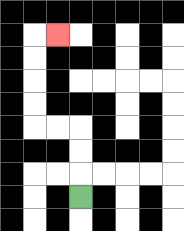{'start': '[3, 8]', 'end': '[2, 1]', 'path_directions': 'U,U,U,L,L,U,U,U,U,R', 'path_coordinates': '[[3, 8], [3, 7], [3, 6], [3, 5], [2, 5], [1, 5], [1, 4], [1, 3], [1, 2], [1, 1], [2, 1]]'}